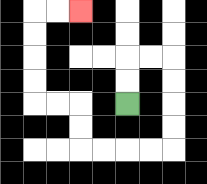{'start': '[5, 4]', 'end': '[3, 0]', 'path_directions': 'U,U,R,R,D,D,D,D,L,L,L,L,U,U,L,L,U,U,U,U,R,R', 'path_coordinates': '[[5, 4], [5, 3], [5, 2], [6, 2], [7, 2], [7, 3], [7, 4], [7, 5], [7, 6], [6, 6], [5, 6], [4, 6], [3, 6], [3, 5], [3, 4], [2, 4], [1, 4], [1, 3], [1, 2], [1, 1], [1, 0], [2, 0], [3, 0]]'}